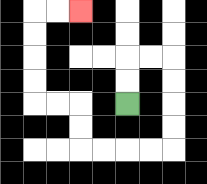{'start': '[5, 4]', 'end': '[3, 0]', 'path_directions': 'U,U,R,R,D,D,D,D,L,L,L,L,U,U,L,L,U,U,U,U,R,R', 'path_coordinates': '[[5, 4], [5, 3], [5, 2], [6, 2], [7, 2], [7, 3], [7, 4], [7, 5], [7, 6], [6, 6], [5, 6], [4, 6], [3, 6], [3, 5], [3, 4], [2, 4], [1, 4], [1, 3], [1, 2], [1, 1], [1, 0], [2, 0], [3, 0]]'}